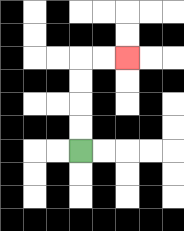{'start': '[3, 6]', 'end': '[5, 2]', 'path_directions': 'U,U,U,U,R,R', 'path_coordinates': '[[3, 6], [3, 5], [3, 4], [3, 3], [3, 2], [4, 2], [5, 2]]'}